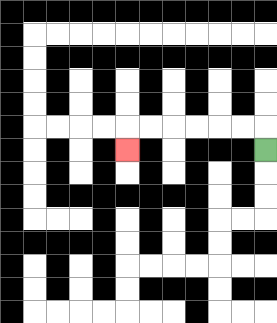{'start': '[11, 6]', 'end': '[5, 6]', 'path_directions': 'U,L,L,L,L,L,L,D', 'path_coordinates': '[[11, 6], [11, 5], [10, 5], [9, 5], [8, 5], [7, 5], [6, 5], [5, 5], [5, 6]]'}